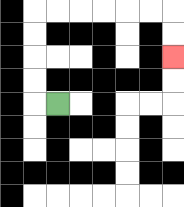{'start': '[2, 4]', 'end': '[7, 2]', 'path_directions': 'L,U,U,U,U,R,R,R,R,R,R,D,D', 'path_coordinates': '[[2, 4], [1, 4], [1, 3], [1, 2], [1, 1], [1, 0], [2, 0], [3, 0], [4, 0], [5, 0], [6, 0], [7, 0], [7, 1], [7, 2]]'}